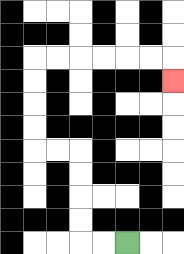{'start': '[5, 10]', 'end': '[7, 3]', 'path_directions': 'L,L,U,U,U,U,L,L,U,U,U,U,R,R,R,R,R,R,D', 'path_coordinates': '[[5, 10], [4, 10], [3, 10], [3, 9], [3, 8], [3, 7], [3, 6], [2, 6], [1, 6], [1, 5], [1, 4], [1, 3], [1, 2], [2, 2], [3, 2], [4, 2], [5, 2], [6, 2], [7, 2], [7, 3]]'}